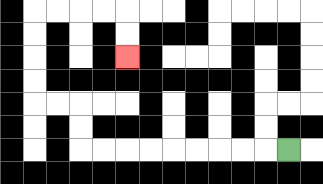{'start': '[12, 6]', 'end': '[5, 2]', 'path_directions': 'L,L,L,L,L,L,L,L,L,U,U,L,L,U,U,U,U,R,R,R,R,D,D', 'path_coordinates': '[[12, 6], [11, 6], [10, 6], [9, 6], [8, 6], [7, 6], [6, 6], [5, 6], [4, 6], [3, 6], [3, 5], [3, 4], [2, 4], [1, 4], [1, 3], [1, 2], [1, 1], [1, 0], [2, 0], [3, 0], [4, 0], [5, 0], [5, 1], [5, 2]]'}